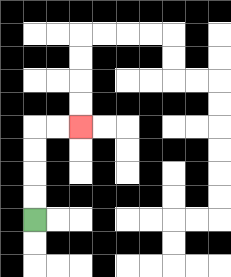{'start': '[1, 9]', 'end': '[3, 5]', 'path_directions': 'U,U,U,U,R,R', 'path_coordinates': '[[1, 9], [1, 8], [1, 7], [1, 6], [1, 5], [2, 5], [3, 5]]'}